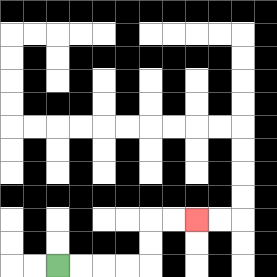{'start': '[2, 11]', 'end': '[8, 9]', 'path_directions': 'R,R,R,R,U,U,R,R', 'path_coordinates': '[[2, 11], [3, 11], [4, 11], [5, 11], [6, 11], [6, 10], [6, 9], [7, 9], [8, 9]]'}